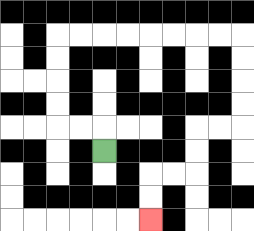{'start': '[4, 6]', 'end': '[6, 9]', 'path_directions': 'U,L,L,U,U,U,U,R,R,R,R,R,R,R,R,D,D,D,D,L,L,D,D,L,L,D,D', 'path_coordinates': '[[4, 6], [4, 5], [3, 5], [2, 5], [2, 4], [2, 3], [2, 2], [2, 1], [3, 1], [4, 1], [5, 1], [6, 1], [7, 1], [8, 1], [9, 1], [10, 1], [10, 2], [10, 3], [10, 4], [10, 5], [9, 5], [8, 5], [8, 6], [8, 7], [7, 7], [6, 7], [6, 8], [6, 9]]'}